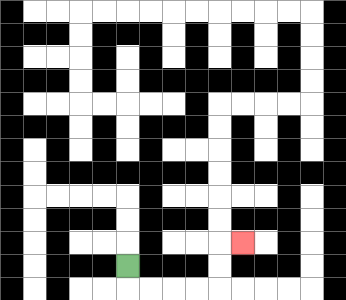{'start': '[5, 11]', 'end': '[10, 10]', 'path_directions': 'D,R,R,R,R,U,U,R', 'path_coordinates': '[[5, 11], [5, 12], [6, 12], [7, 12], [8, 12], [9, 12], [9, 11], [9, 10], [10, 10]]'}